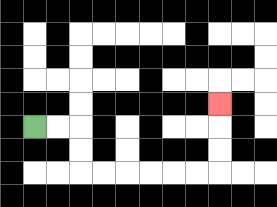{'start': '[1, 5]', 'end': '[9, 4]', 'path_directions': 'R,R,D,D,R,R,R,R,R,R,U,U,U', 'path_coordinates': '[[1, 5], [2, 5], [3, 5], [3, 6], [3, 7], [4, 7], [5, 7], [6, 7], [7, 7], [8, 7], [9, 7], [9, 6], [9, 5], [9, 4]]'}